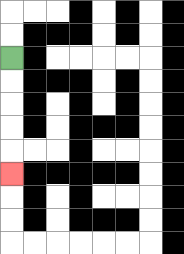{'start': '[0, 2]', 'end': '[0, 7]', 'path_directions': 'D,D,D,D,D', 'path_coordinates': '[[0, 2], [0, 3], [0, 4], [0, 5], [0, 6], [0, 7]]'}